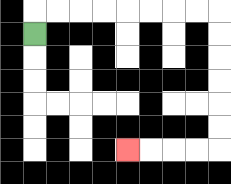{'start': '[1, 1]', 'end': '[5, 6]', 'path_directions': 'U,R,R,R,R,R,R,R,R,D,D,D,D,D,D,L,L,L,L', 'path_coordinates': '[[1, 1], [1, 0], [2, 0], [3, 0], [4, 0], [5, 0], [6, 0], [7, 0], [8, 0], [9, 0], [9, 1], [9, 2], [9, 3], [9, 4], [9, 5], [9, 6], [8, 6], [7, 6], [6, 6], [5, 6]]'}